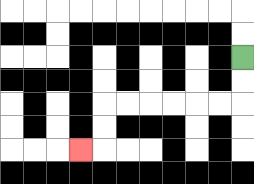{'start': '[10, 2]', 'end': '[3, 6]', 'path_directions': 'D,D,L,L,L,L,L,L,D,D,L', 'path_coordinates': '[[10, 2], [10, 3], [10, 4], [9, 4], [8, 4], [7, 4], [6, 4], [5, 4], [4, 4], [4, 5], [4, 6], [3, 6]]'}